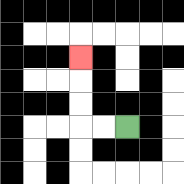{'start': '[5, 5]', 'end': '[3, 2]', 'path_directions': 'L,L,U,U,U', 'path_coordinates': '[[5, 5], [4, 5], [3, 5], [3, 4], [3, 3], [3, 2]]'}